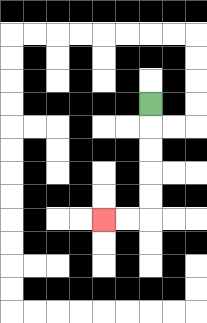{'start': '[6, 4]', 'end': '[4, 9]', 'path_directions': 'D,D,D,D,D,L,L', 'path_coordinates': '[[6, 4], [6, 5], [6, 6], [6, 7], [6, 8], [6, 9], [5, 9], [4, 9]]'}